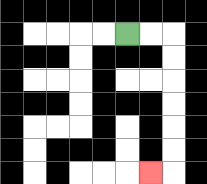{'start': '[5, 1]', 'end': '[6, 7]', 'path_directions': 'R,R,D,D,D,D,D,D,L', 'path_coordinates': '[[5, 1], [6, 1], [7, 1], [7, 2], [7, 3], [7, 4], [7, 5], [7, 6], [7, 7], [6, 7]]'}